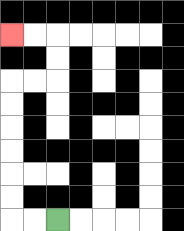{'start': '[2, 9]', 'end': '[0, 1]', 'path_directions': 'L,L,U,U,U,U,U,U,R,R,U,U,L,L', 'path_coordinates': '[[2, 9], [1, 9], [0, 9], [0, 8], [0, 7], [0, 6], [0, 5], [0, 4], [0, 3], [1, 3], [2, 3], [2, 2], [2, 1], [1, 1], [0, 1]]'}